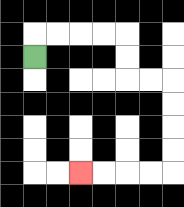{'start': '[1, 2]', 'end': '[3, 7]', 'path_directions': 'U,R,R,R,R,D,D,R,R,D,D,D,D,L,L,L,L', 'path_coordinates': '[[1, 2], [1, 1], [2, 1], [3, 1], [4, 1], [5, 1], [5, 2], [5, 3], [6, 3], [7, 3], [7, 4], [7, 5], [7, 6], [7, 7], [6, 7], [5, 7], [4, 7], [3, 7]]'}